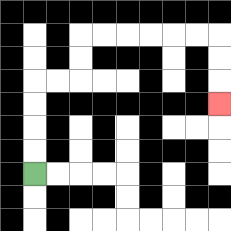{'start': '[1, 7]', 'end': '[9, 4]', 'path_directions': 'U,U,U,U,R,R,U,U,R,R,R,R,R,R,D,D,D', 'path_coordinates': '[[1, 7], [1, 6], [1, 5], [1, 4], [1, 3], [2, 3], [3, 3], [3, 2], [3, 1], [4, 1], [5, 1], [6, 1], [7, 1], [8, 1], [9, 1], [9, 2], [9, 3], [9, 4]]'}